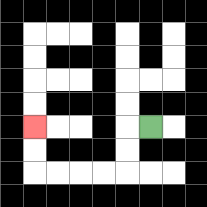{'start': '[6, 5]', 'end': '[1, 5]', 'path_directions': 'L,D,D,L,L,L,L,U,U', 'path_coordinates': '[[6, 5], [5, 5], [5, 6], [5, 7], [4, 7], [3, 7], [2, 7], [1, 7], [1, 6], [1, 5]]'}